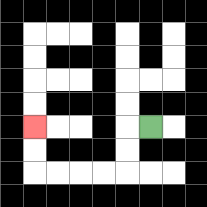{'start': '[6, 5]', 'end': '[1, 5]', 'path_directions': 'L,D,D,L,L,L,L,U,U', 'path_coordinates': '[[6, 5], [5, 5], [5, 6], [5, 7], [4, 7], [3, 7], [2, 7], [1, 7], [1, 6], [1, 5]]'}